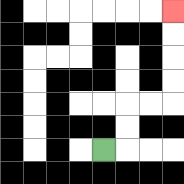{'start': '[4, 6]', 'end': '[7, 0]', 'path_directions': 'R,U,U,R,R,U,U,U,U', 'path_coordinates': '[[4, 6], [5, 6], [5, 5], [5, 4], [6, 4], [7, 4], [7, 3], [7, 2], [7, 1], [7, 0]]'}